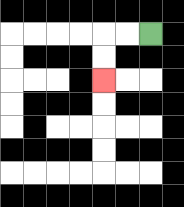{'start': '[6, 1]', 'end': '[4, 3]', 'path_directions': 'L,L,D,D', 'path_coordinates': '[[6, 1], [5, 1], [4, 1], [4, 2], [4, 3]]'}